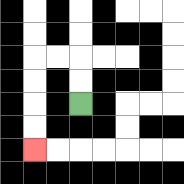{'start': '[3, 4]', 'end': '[1, 6]', 'path_directions': 'U,U,L,L,D,D,D,D', 'path_coordinates': '[[3, 4], [3, 3], [3, 2], [2, 2], [1, 2], [1, 3], [1, 4], [1, 5], [1, 6]]'}